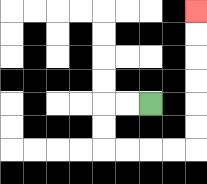{'start': '[6, 4]', 'end': '[8, 0]', 'path_directions': 'L,L,D,D,R,R,R,R,U,U,U,U,U,U', 'path_coordinates': '[[6, 4], [5, 4], [4, 4], [4, 5], [4, 6], [5, 6], [6, 6], [7, 6], [8, 6], [8, 5], [8, 4], [8, 3], [8, 2], [8, 1], [8, 0]]'}